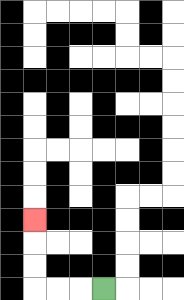{'start': '[4, 12]', 'end': '[1, 9]', 'path_directions': 'L,L,L,U,U,U', 'path_coordinates': '[[4, 12], [3, 12], [2, 12], [1, 12], [1, 11], [1, 10], [1, 9]]'}